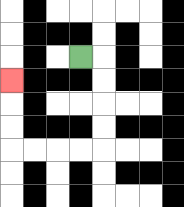{'start': '[3, 2]', 'end': '[0, 3]', 'path_directions': 'R,D,D,D,D,L,L,L,L,U,U,U', 'path_coordinates': '[[3, 2], [4, 2], [4, 3], [4, 4], [4, 5], [4, 6], [3, 6], [2, 6], [1, 6], [0, 6], [0, 5], [0, 4], [0, 3]]'}